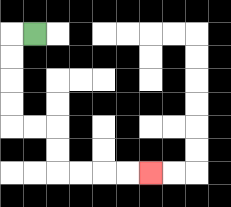{'start': '[1, 1]', 'end': '[6, 7]', 'path_directions': 'L,D,D,D,D,R,R,D,D,R,R,R,R', 'path_coordinates': '[[1, 1], [0, 1], [0, 2], [0, 3], [0, 4], [0, 5], [1, 5], [2, 5], [2, 6], [2, 7], [3, 7], [4, 7], [5, 7], [6, 7]]'}